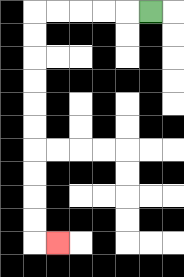{'start': '[6, 0]', 'end': '[2, 10]', 'path_directions': 'L,L,L,L,L,D,D,D,D,D,D,D,D,D,D,R', 'path_coordinates': '[[6, 0], [5, 0], [4, 0], [3, 0], [2, 0], [1, 0], [1, 1], [1, 2], [1, 3], [1, 4], [1, 5], [1, 6], [1, 7], [1, 8], [1, 9], [1, 10], [2, 10]]'}